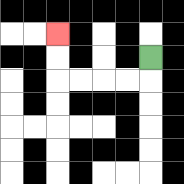{'start': '[6, 2]', 'end': '[2, 1]', 'path_directions': 'D,L,L,L,L,U,U', 'path_coordinates': '[[6, 2], [6, 3], [5, 3], [4, 3], [3, 3], [2, 3], [2, 2], [2, 1]]'}